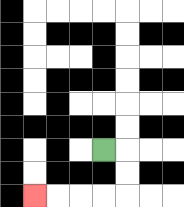{'start': '[4, 6]', 'end': '[1, 8]', 'path_directions': 'R,D,D,L,L,L,L', 'path_coordinates': '[[4, 6], [5, 6], [5, 7], [5, 8], [4, 8], [3, 8], [2, 8], [1, 8]]'}